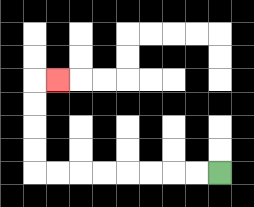{'start': '[9, 7]', 'end': '[2, 3]', 'path_directions': 'L,L,L,L,L,L,L,L,U,U,U,U,R', 'path_coordinates': '[[9, 7], [8, 7], [7, 7], [6, 7], [5, 7], [4, 7], [3, 7], [2, 7], [1, 7], [1, 6], [1, 5], [1, 4], [1, 3], [2, 3]]'}